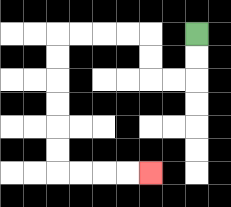{'start': '[8, 1]', 'end': '[6, 7]', 'path_directions': 'D,D,L,L,U,U,L,L,L,L,D,D,D,D,D,D,R,R,R,R', 'path_coordinates': '[[8, 1], [8, 2], [8, 3], [7, 3], [6, 3], [6, 2], [6, 1], [5, 1], [4, 1], [3, 1], [2, 1], [2, 2], [2, 3], [2, 4], [2, 5], [2, 6], [2, 7], [3, 7], [4, 7], [5, 7], [6, 7]]'}